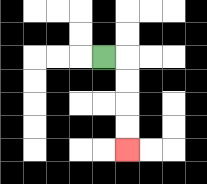{'start': '[4, 2]', 'end': '[5, 6]', 'path_directions': 'R,D,D,D,D', 'path_coordinates': '[[4, 2], [5, 2], [5, 3], [5, 4], [5, 5], [5, 6]]'}